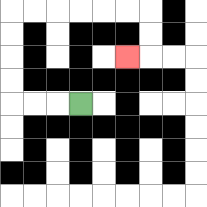{'start': '[3, 4]', 'end': '[5, 2]', 'path_directions': 'L,L,L,U,U,U,U,R,R,R,R,R,R,D,D,L', 'path_coordinates': '[[3, 4], [2, 4], [1, 4], [0, 4], [0, 3], [0, 2], [0, 1], [0, 0], [1, 0], [2, 0], [3, 0], [4, 0], [5, 0], [6, 0], [6, 1], [6, 2], [5, 2]]'}